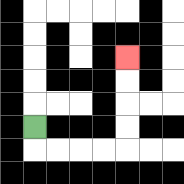{'start': '[1, 5]', 'end': '[5, 2]', 'path_directions': 'D,R,R,R,R,U,U,U,U', 'path_coordinates': '[[1, 5], [1, 6], [2, 6], [3, 6], [4, 6], [5, 6], [5, 5], [5, 4], [5, 3], [5, 2]]'}